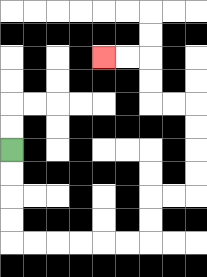{'start': '[0, 6]', 'end': '[4, 2]', 'path_directions': 'D,D,D,D,R,R,R,R,R,R,U,U,R,R,U,U,U,U,L,L,U,U,L,L', 'path_coordinates': '[[0, 6], [0, 7], [0, 8], [0, 9], [0, 10], [1, 10], [2, 10], [3, 10], [4, 10], [5, 10], [6, 10], [6, 9], [6, 8], [7, 8], [8, 8], [8, 7], [8, 6], [8, 5], [8, 4], [7, 4], [6, 4], [6, 3], [6, 2], [5, 2], [4, 2]]'}